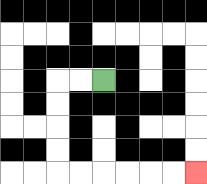{'start': '[4, 3]', 'end': '[8, 7]', 'path_directions': 'L,L,D,D,D,D,R,R,R,R,R,R', 'path_coordinates': '[[4, 3], [3, 3], [2, 3], [2, 4], [2, 5], [2, 6], [2, 7], [3, 7], [4, 7], [5, 7], [6, 7], [7, 7], [8, 7]]'}